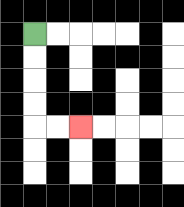{'start': '[1, 1]', 'end': '[3, 5]', 'path_directions': 'D,D,D,D,R,R', 'path_coordinates': '[[1, 1], [1, 2], [1, 3], [1, 4], [1, 5], [2, 5], [3, 5]]'}